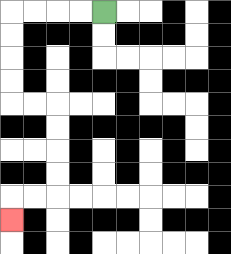{'start': '[4, 0]', 'end': '[0, 9]', 'path_directions': 'L,L,L,L,D,D,D,D,R,R,D,D,D,D,L,L,D', 'path_coordinates': '[[4, 0], [3, 0], [2, 0], [1, 0], [0, 0], [0, 1], [0, 2], [0, 3], [0, 4], [1, 4], [2, 4], [2, 5], [2, 6], [2, 7], [2, 8], [1, 8], [0, 8], [0, 9]]'}